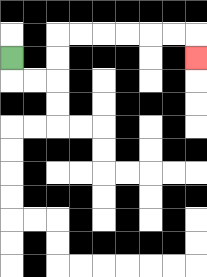{'start': '[0, 2]', 'end': '[8, 2]', 'path_directions': 'D,R,R,U,U,R,R,R,R,R,R,D', 'path_coordinates': '[[0, 2], [0, 3], [1, 3], [2, 3], [2, 2], [2, 1], [3, 1], [4, 1], [5, 1], [6, 1], [7, 1], [8, 1], [8, 2]]'}